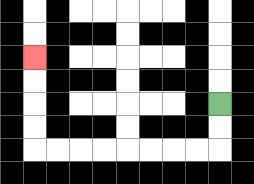{'start': '[9, 4]', 'end': '[1, 2]', 'path_directions': 'D,D,L,L,L,L,L,L,L,L,U,U,U,U', 'path_coordinates': '[[9, 4], [9, 5], [9, 6], [8, 6], [7, 6], [6, 6], [5, 6], [4, 6], [3, 6], [2, 6], [1, 6], [1, 5], [1, 4], [1, 3], [1, 2]]'}